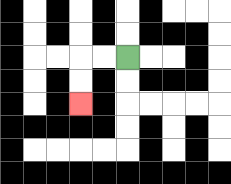{'start': '[5, 2]', 'end': '[3, 4]', 'path_directions': 'L,L,D,D', 'path_coordinates': '[[5, 2], [4, 2], [3, 2], [3, 3], [3, 4]]'}